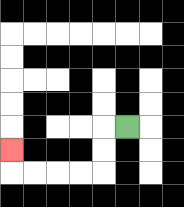{'start': '[5, 5]', 'end': '[0, 6]', 'path_directions': 'L,D,D,L,L,L,L,U', 'path_coordinates': '[[5, 5], [4, 5], [4, 6], [4, 7], [3, 7], [2, 7], [1, 7], [0, 7], [0, 6]]'}